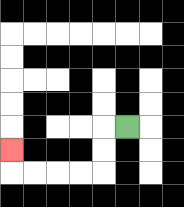{'start': '[5, 5]', 'end': '[0, 6]', 'path_directions': 'L,D,D,L,L,L,L,U', 'path_coordinates': '[[5, 5], [4, 5], [4, 6], [4, 7], [3, 7], [2, 7], [1, 7], [0, 7], [0, 6]]'}